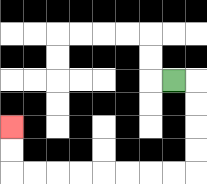{'start': '[7, 3]', 'end': '[0, 5]', 'path_directions': 'R,D,D,D,D,L,L,L,L,L,L,L,L,U,U', 'path_coordinates': '[[7, 3], [8, 3], [8, 4], [8, 5], [8, 6], [8, 7], [7, 7], [6, 7], [5, 7], [4, 7], [3, 7], [2, 7], [1, 7], [0, 7], [0, 6], [0, 5]]'}